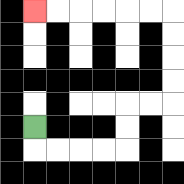{'start': '[1, 5]', 'end': '[1, 0]', 'path_directions': 'D,R,R,R,R,U,U,R,R,U,U,U,U,L,L,L,L,L,L', 'path_coordinates': '[[1, 5], [1, 6], [2, 6], [3, 6], [4, 6], [5, 6], [5, 5], [5, 4], [6, 4], [7, 4], [7, 3], [7, 2], [7, 1], [7, 0], [6, 0], [5, 0], [4, 0], [3, 0], [2, 0], [1, 0]]'}